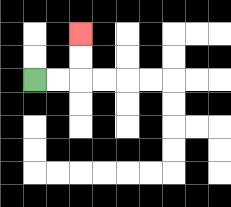{'start': '[1, 3]', 'end': '[3, 1]', 'path_directions': 'R,R,U,U', 'path_coordinates': '[[1, 3], [2, 3], [3, 3], [3, 2], [3, 1]]'}